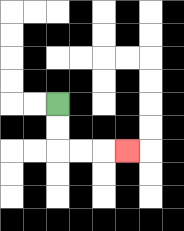{'start': '[2, 4]', 'end': '[5, 6]', 'path_directions': 'D,D,R,R,R', 'path_coordinates': '[[2, 4], [2, 5], [2, 6], [3, 6], [4, 6], [5, 6]]'}